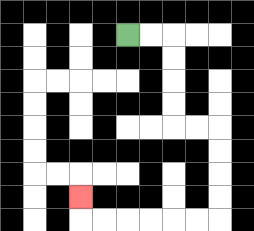{'start': '[5, 1]', 'end': '[3, 8]', 'path_directions': 'R,R,D,D,D,D,R,R,D,D,D,D,L,L,L,L,L,L,U', 'path_coordinates': '[[5, 1], [6, 1], [7, 1], [7, 2], [7, 3], [7, 4], [7, 5], [8, 5], [9, 5], [9, 6], [9, 7], [9, 8], [9, 9], [8, 9], [7, 9], [6, 9], [5, 9], [4, 9], [3, 9], [3, 8]]'}